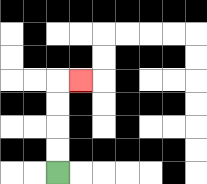{'start': '[2, 7]', 'end': '[3, 3]', 'path_directions': 'U,U,U,U,R', 'path_coordinates': '[[2, 7], [2, 6], [2, 5], [2, 4], [2, 3], [3, 3]]'}